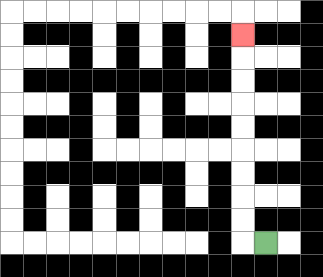{'start': '[11, 10]', 'end': '[10, 1]', 'path_directions': 'L,U,U,U,U,U,U,U,U,U', 'path_coordinates': '[[11, 10], [10, 10], [10, 9], [10, 8], [10, 7], [10, 6], [10, 5], [10, 4], [10, 3], [10, 2], [10, 1]]'}